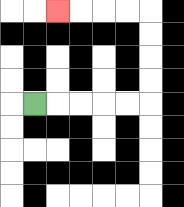{'start': '[1, 4]', 'end': '[2, 0]', 'path_directions': 'R,R,R,R,R,U,U,U,U,L,L,L,L', 'path_coordinates': '[[1, 4], [2, 4], [3, 4], [4, 4], [5, 4], [6, 4], [6, 3], [6, 2], [6, 1], [6, 0], [5, 0], [4, 0], [3, 0], [2, 0]]'}